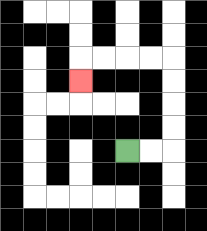{'start': '[5, 6]', 'end': '[3, 3]', 'path_directions': 'R,R,U,U,U,U,L,L,L,L,D', 'path_coordinates': '[[5, 6], [6, 6], [7, 6], [7, 5], [7, 4], [7, 3], [7, 2], [6, 2], [5, 2], [4, 2], [3, 2], [3, 3]]'}